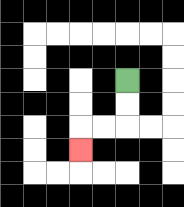{'start': '[5, 3]', 'end': '[3, 6]', 'path_directions': 'D,D,L,L,D', 'path_coordinates': '[[5, 3], [5, 4], [5, 5], [4, 5], [3, 5], [3, 6]]'}